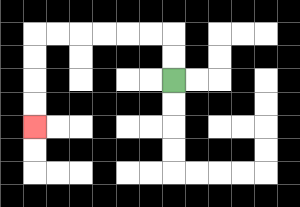{'start': '[7, 3]', 'end': '[1, 5]', 'path_directions': 'U,U,L,L,L,L,L,L,D,D,D,D', 'path_coordinates': '[[7, 3], [7, 2], [7, 1], [6, 1], [5, 1], [4, 1], [3, 1], [2, 1], [1, 1], [1, 2], [1, 3], [1, 4], [1, 5]]'}